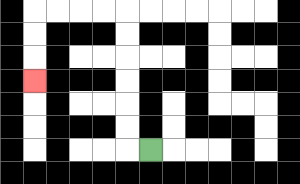{'start': '[6, 6]', 'end': '[1, 3]', 'path_directions': 'L,U,U,U,U,U,U,L,L,L,L,D,D,D', 'path_coordinates': '[[6, 6], [5, 6], [5, 5], [5, 4], [5, 3], [5, 2], [5, 1], [5, 0], [4, 0], [3, 0], [2, 0], [1, 0], [1, 1], [1, 2], [1, 3]]'}